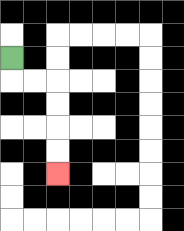{'start': '[0, 2]', 'end': '[2, 7]', 'path_directions': 'D,R,R,D,D,D,D', 'path_coordinates': '[[0, 2], [0, 3], [1, 3], [2, 3], [2, 4], [2, 5], [2, 6], [2, 7]]'}